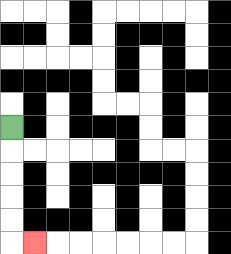{'start': '[0, 5]', 'end': '[1, 10]', 'path_directions': 'D,D,D,D,D,R', 'path_coordinates': '[[0, 5], [0, 6], [0, 7], [0, 8], [0, 9], [0, 10], [1, 10]]'}